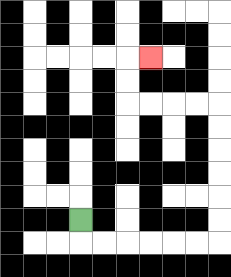{'start': '[3, 9]', 'end': '[6, 2]', 'path_directions': 'D,R,R,R,R,R,R,U,U,U,U,U,U,L,L,L,L,U,U,R', 'path_coordinates': '[[3, 9], [3, 10], [4, 10], [5, 10], [6, 10], [7, 10], [8, 10], [9, 10], [9, 9], [9, 8], [9, 7], [9, 6], [9, 5], [9, 4], [8, 4], [7, 4], [6, 4], [5, 4], [5, 3], [5, 2], [6, 2]]'}